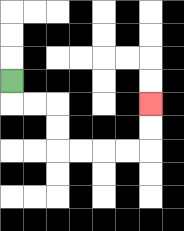{'start': '[0, 3]', 'end': '[6, 4]', 'path_directions': 'D,R,R,D,D,R,R,R,R,U,U', 'path_coordinates': '[[0, 3], [0, 4], [1, 4], [2, 4], [2, 5], [2, 6], [3, 6], [4, 6], [5, 6], [6, 6], [6, 5], [6, 4]]'}